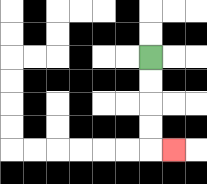{'start': '[6, 2]', 'end': '[7, 6]', 'path_directions': 'D,D,D,D,R', 'path_coordinates': '[[6, 2], [6, 3], [6, 4], [6, 5], [6, 6], [7, 6]]'}